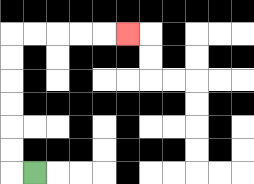{'start': '[1, 7]', 'end': '[5, 1]', 'path_directions': 'L,U,U,U,U,U,U,R,R,R,R,R', 'path_coordinates': '[[1, 7], [0, 7], [0, 6], [0, 5], [0, 4], [0, 3], [0, 2], [0, 1], [1, 1], [2, 1], [3, 1], [4, 1], [5, 1]]'}